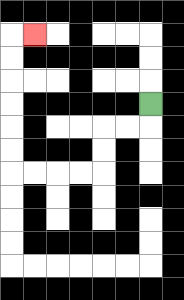{'start': '[6, 4]', 'end': '[1, 1]', 'path_directions': 'D,L,L,D,D,L,L,L,L,U,U,U,U,U,U,R', 'path_coordinates': '[[6, 4], [6, 5], [5, 5], [4, 5], [4, 6], [4, 7], [3, 7], [2, 7], [1, 7], [0, 7], [0, 6], [0, 5], [0, 4], [0, 3], [0, 2], [0, 1], [1, 1]]'}